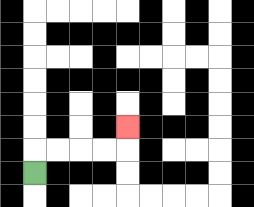{'start': '[1, 7]', 'end': '[5, 5]', 'path_directions': 'U,R,R,R,R,U', 'path_coordinates': '[[1, 7], [1, 6], [2, 6], [3, 6], [4, 6], [5, 6], [5, 5]]'}